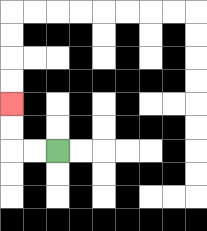{'start': '[2, 6]', 'end': '[0, 4]', 'path_directions': 'L,L,U,U', 'path_coordinates': '[[2, 6], [1, 6], [0, 6], [0, 5], [0, 4]]'}